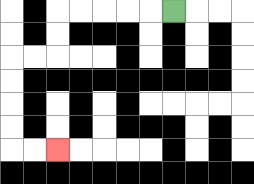{'start': '[7, 0]', 'end': '[2, 6]', 'path_directions': 'L,L,L,L,L,D,D,L,L,D,D,D,D,R,R', 'path_coordinates': '[[7, 0], [6, 0], [5, 0], [4, 0], [3, 0], [2, 0], [2, 1], [2, 2], [1, 2], [0, 2], [0, 3], [0, 4], [0, 5], [0, 6], [1, 6], [2, 6]]'}